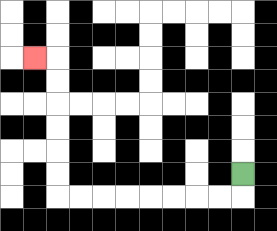{'start': '[10, 7]', 'end': '[1, 2]', 'path_directions': 'D,L,L,L,L,L,L,L,L,U,U,U,U,U,U,L', 'path_coordinates': '[[10, 7], [10, 8], [9, 8], [8, 8], [7, 8], [6, 8], [5, 8], [4, 8], [3, 8], [2, 8], [2, 7], [2, 6], [2, 5], [2, 4], [2, 3], [2, 2], [1, 2]]'}